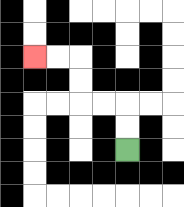{'start': '[5, 6]', 'end': '[1, 2]', 'path_directions': 'U,U,L,L,U,U,L,L', 'path_coordinates': '[[5, 6], [5, 5], [5, 4], [4, 4], [3, 4], [3, 3], [3, 2], [2, 2], [1, 2]]'}